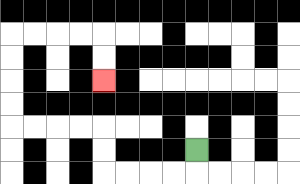{'start': '[8, 6]', 'end': '[4, 3]', 'path_directions': 'D,L,L,L,L,U,U,L,L,L,L,U,U,U,U,R,R,R,R,D,D', 'path_coordinates': '[[8, 6], [8, 7], [7, 7], [6, 7], [5, 7], [4, 7], [4, 6], [4, 5], [3, 5], [2, 5], [1, 5], [0, 5], [0, 4], [0, 3], [0, 2], [0, 1], [1, 1], [2, 1], [3, 1], [4, 1], [4, 2], [4, 3]]'}